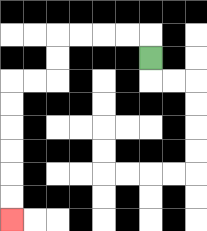{'start': '[6, 2]', 'end': '[0, 9]', 'path_directions': 'U,L,L,L,L,D,D,L,L,D,D,D,D,D,D', 'path_coordinates': '[[6, 2], [6, 1], [5, 1], [4, 1], [3, 1], [2, 1], [2, 2], [2, 3], [1, 3], [0, 3], [0, 4], [0, 5], [0, 6], [0, 7], [0, 8], [0, 9]]'}